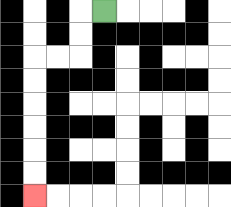{'start': '[4, 0]', 'end': '[1, 8]', 'path_directions': 'L,D,D,L,L,D,D,D,D,D,D', 'path_coordinates': '[[4, 0], [3, 0], [3, 1], [3, 2], [2, 2], [1, 2], [1, 3], [1, 4], [1, 5], [1, 6], [1, 7], [1, 8]]'}